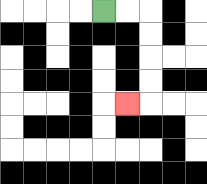{'start': '[4, 0]', 'end': '[5, 4]', 'path_directions': 'R,R,D,D,D,D,L', 'path_coordinates': '[[4, 0], [5, 0], [6, 0], [6, 1], [6, 2], [6, 3], [6, 4], [5, 4]]'}